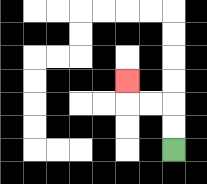{'start': '[7, 6]', 'end': '[5, 3]', 'path_directions': 'U,U,L,L,U', 'path_coordinates': '[[7, 6], [7, 5], [7, 4], [6, 4], [5, 4], [5, 3]]'}